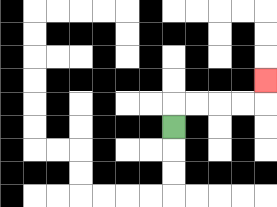{'start': '[7, 5]', 'end': '[11, 3]', 'path_directions': 'U,R,R,R,R,U', 'path_coordinates': '[[7, 5], [7, 4], [8, 4], [9, 4], [10, 4], [11, 4], [11, 3]]'}